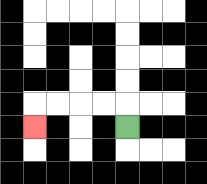{'start': '[5, 5]', 'end': '[1, 5]', 'path_directions': 'U,L,L,L,L,D', 'path_coordinates': '[[5, 5], [5, 4], [4, 4], [3, 4], [2, 4], [1, 4], [1, 5]]'}